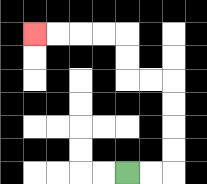{'start': '[5, 7]', 'end': '[1, 1]', 'path_directions': 'R,R,U,U,U,U,L,L,U,U,L,L,L,L', 'path_coordinates': '[[5, 7], [6, 7], [7, 7], [7, 6], [7, 5], [7, 4], [7, 3], [6, 3], [5, 3], [5, 2], [5, 1], [4, 1], [3, 1], [2, 1], [1, 1]]'}